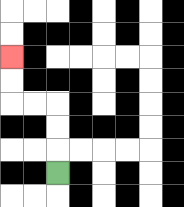{'start': '[2, 7]', 'end': '[0, 2]', 'path_directions': 'U,U,U,L,L,U,U', 'path_coordinates': '[[2, 7], [2, 6], [2, 5], [2, 4], [1, 4], [0, 4], [0, 3], [0, 2]]'}